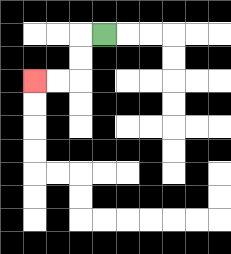{'start': '[4, 1]', 'end': '[1, 3]', 'path_directions': 'L,D,D,L,L', 'path_coordinates': '[[4, 1], [3, 1], [3, 2], [3, 3], [2, 3], [1, 3]]'}